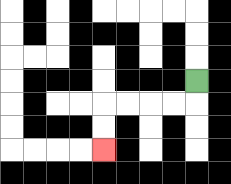{'start': '[8, 3]', 'end': '[4, 6]', 'path_directions': 'D,L,L,L,L,D,D', 'path_coordinates': '[[8, 3], [8, 4], [7, 4], [6, 4], [5, 4], [4, 4], [4, 5], [4, 6]]'}